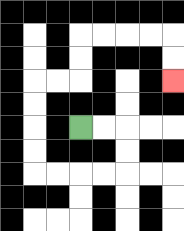{'start': '[3, 5]', 'end': '[7, 3]', 'path_directions': 'R,R,D,D,L,L,L,L,U,U,U,U,R,R,U,U,R,R,R,R,D,D', 'path_coordinates': '[[3, 5], [4, 5], [5, 5], [5, 6], [5, 7], [4, 7], [3, 7], [2, 7], [1, 7], [1, 6], [1, 5], [1, 4], [1, 3], [2, 3], [3, 3], [3, 2], [3, 1], [4, 1], [5, 1], [6, 1], [7, 1], [7, 2], [7, 3]]'}